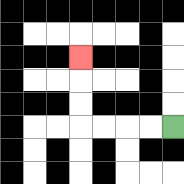{'start': '[7, 5]', 'end': '[3, 2]', 'path_directions': 'L,L,L,L,U,U,U', 'path_coordinates': '[[7, 5], [6, 5], [5, 5], [4, 5], [3, 5], [3, 4], [3, 3], [3, 2]]'}